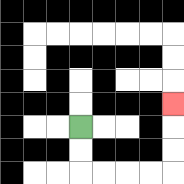{'start': '[3, 5]', 'end': '[7, 4]', 'path_directions': 'D,D,R,R,R,R,U,U,U', 'path_coordinates': '[[3, 5], [3, 6], [3, 7], [4, 7], [5, 7], [6, 7], [7, 7], [7, 6], [7, 5], [7, 4]]'}